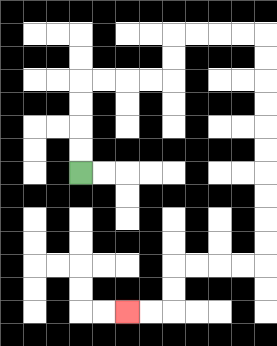{'start': '[3, 7]', 'end': '[5, 13]', 'path_directions': 'U,U,U,U,R,R,R,R,U,U,R,R,R,R,D,D,D,D,D,D,D,D,D,D,L,L,L,L,D,D,L,L', 'path_coordinates': '[[3, 7], [3, 6], [3, 5], [3, 4], [3, 3], [4, 3], [5, 3], [6, 3], [7, 3], [7, 2], [7, 1], [8, 1], [9, 1], [10, 1], [11, 1], [11, 2], [11, 3], [11, 4], [11, 5], [11, 6], [11, 7], [11, 8], [11, 9], [11, 10], [11, 11], [10, 11], [9, 11], [8, 11], [7, 11], [7, 12], [7, 13], [6, 13], [5, 13]]'}